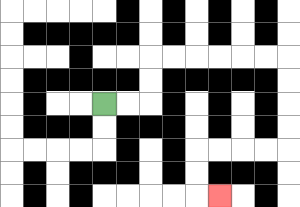{'start': '[4, 4]', 'end': '[9, 8]', 'path_directions': 'R,R,U,U,R,R,R,R,R,R,D,D,D,D,L,L,L,L,D,D,R', 'path_coordinates': '[[4, 4], [5, 4], [6, 4], [6, 3], [6, 2], [7, 2], [8, 2], [9, 2], [10, 2], [11, 2], [12, 2], [12, 3], [12, 4], [12, 5], [12, 6], [11, 6], [10, 6], [9, 6], [8, 6], [8, 7], [8, 8], [9, 8]]'}